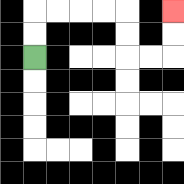{'start': '[1, 2]', 'end': '[7, 0]', 'path_directions': 'U,U,R,R,R,R,D,D,R,R,U,U', 'path_coordinates': '[[1, 2], [1, 1], [1, 0], [2, 0], [3, 0], [4, 0], [5, 0], [5, 1], [5, 2], [6, 2], [7, 2], [7, 1], [7, 0]]'}